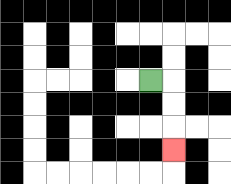{'start': '[6, 3]', 'end': '[7, 6]', 'path_directions': 'R,D,D,D', 'path_coordinates': '[[6, 3], [7, 3], [7, 4], [7, 5], [7, 6]]'}